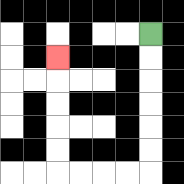{'start': '[6, 1]', 'end': '[2, 2]', 'path_directions': 'D,D,D,D,D,D,L,L,L,L,U,U,U,U,U', 'path_coordinates': '[[6, 1], [6, 2], [6, 3], [6, 4], [6, 5], [6, 6], [6, 7], [5, 7], [4, 7], [3, 7], [2, 7], [2, 6], [2, 5], [2, 4], [2, 3], [2, 2]]'}